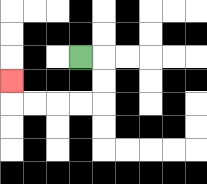{'start': '[3, 2]', 'end': '[0, 3]', 'path_directions': 'R,D,D,L,L,L,L,U', 'path_coordinates': '[[3, 2], [4, 2], [4, 3], [4, 4], [3, 4], [2, 4], [1, 4], [0, 4], [0, 3]]'}